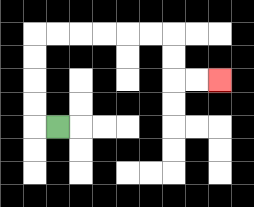{'start': '[2, 5]', 'end': '[9, 3]', 'path_directions': 'L,U,U,U,U,R,R,R,R,R,R,D,D,R,R', 'path_coordinates': '[[2, 5], [1, 5], [1, 4], [1, 3], [1, 2], [1, 1], [2, 1], [3, 1], [4, 1], [5, 1], [6, 1], [7, 1], [7, 2], [7, 3], [8, 3], [9, 3]]'}